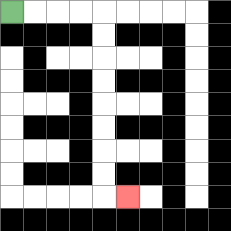{'start': '[0, 0]', 'end': '[5, 8]', 'path_directions': 'R,R,R,R,D,D,D,D,D,D,D,D,R', 'path_coordinates': '[[0, 0], [1, 0], [2, 0], [3, 0], [4, 0], [4, 1], [4, 2], [4, 3], [4, 4], [4, 5], [4, 6], [4, 7], [4, 8], [5, 8]]'}